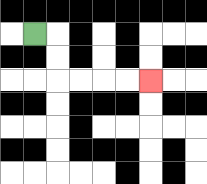{'start': '[1, 1]', 'end': '[6, 3]', 'path_directions': 'R,D,D,R,R,R,R', 'path_coordinates': '[[1, 1], [2, 1], [2, 2], [2, 3], [3, 3], [4, 3], [5, 3], [6, 3]]'}